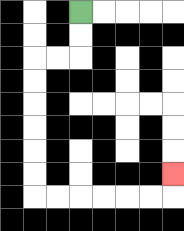{'start': '[3, 0]', 'end': '[7, 7]', 'path_directions': 'D,D,L,L,D,D,D,D,D,D,R,R,R,R,R,R,U', 'path_coordinates': '[[3, 0], [3, 1], [3, 2], [2, 2], [1, 2], [1, 3], [1, 4], [1, 5], [1, 6], [1, 7], [1, 8], [2, 8], [3, 8], [4, 8], [5, 8], [6, 8], [7, 8], [7, 7]]'}